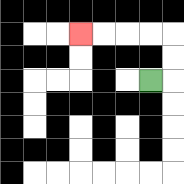{'start': '[6, 3]', 'end': '[3, 1]', 'path_directions': 'R,U,U,L,L,L,L', 'path_coordinates': '[[6, 3], [7, 3], [7, 2], [7, 1], [6, 1], [5, 1], [4, 1], [3, 1]]'}